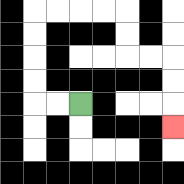{'start': '[3, 4]', 'end': '[7, 5]', 'path_directions': 'L,L,U,U,U,U,R,R,R,R,D,D,R,R,D,D,D', 'path_coordinates': '[[3, 4], [2, 4], [1, 4], [1, 3], [1, 2], [1, 1], [1, 0], [2, 0], [3, 0], [4, 0], [5, 0], [5, 1], [5, 2], [6, 2], [7, 2], [7, 3], [7, 4], [7, 5]]'}